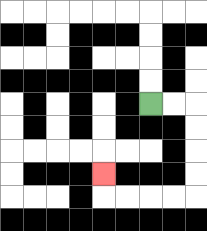{'start': '[6, 4]', 'end': '[4, 7]', 'path_directions': 'R,R,D,D,D,D,L,L,L,L,U', 'path_coordinates': '[[6, 4], [7, 4], [8, 4], [8, 5], [8, 6], [8, 7], [8, 8], [7, 8], [6, 8], [5, 8], [4, 8], [4, 7]]'}